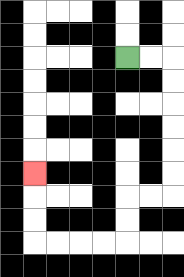{'start': '[5, 2]', 'end': '[1, 7]', 'path_directions': 'R,R,D,D,D,D,D,D,L,L,D,D,L,L,L,L,U,U,U', 'path_coordinates': '[[5, 2], [6, 2], [7, 2], [7, 3], [7, 4], [7, 5], [7, 6], [7, 7], [7, 8], [6, 8], [5, 8], [5, 9], [5, 10], [4, 10], [3, 10], [2, 10], [1, 10], [1, 9], [1, 8], [1, 7]]'}